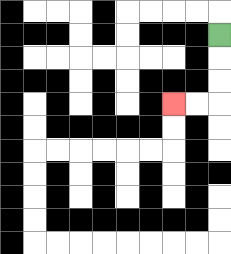{'start': '[9, 1]', 'end': '[7, 4]', 'path_directions': 'D,D,D,L,L', 'path_coordinates': '[[9, 1], [9, 2], [9, 3], [9, 4], [8, 4], [7, 4]]'}